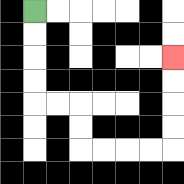{'start': '[1, 0]', 'end': '[7, 2]', 'path_directions': 'D,D,D,D,R,R,D,D,R,R,R,R,U,U,U,U', 'path_coordinates': '[[1, 0], [1, 1], [1, 2], [1, 3], [1, 4], [2, 4], [3, 4], [3, 5], [3, 6], [4, 6], [5, 6], [6, 6], [7, 6], [7, 5], [7, 4], [7, 3], [7, 2]]'}